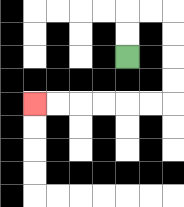{'start': '[5, 2]', 'end': '[1, 4]', 'path_directions': 'U,U,R,R,D,D,D,D,L,L,L,L,L,L', 'path_coordinates': '[[5, 2], [5, 1], [5, 0], [6, 0], [7, 0], [7, 1], [7, 2], [7, 3], [7, 4], [6, 4], [5, 4], [4, 4], [3, 4], [2, 4], [1, 4]]'}